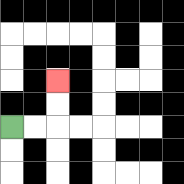{'start': '[0, 5]', 'end': '[2, 3]', 'path_directions': 'R,R,U,U', 'path_coordinates': '[[0, 5], [1, 5], [2, 5], [2, 4], [2, 3]]'}